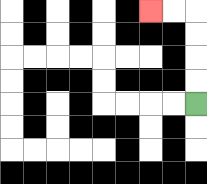{'start': '[8, 4]', 'end': '[6, 0]', 'path_directions': 'U,U,U,U,L,L', 'path_coordinates': '[[8, 4], [8, 3], [8, 2], [8, 1], [8, 0], [7, 0], [6, 0]]'}